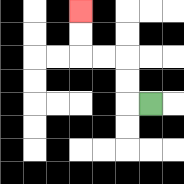{'start': '[6, 4]', 'end': '[3, 0]', 'path_directions': 'L,U,U,L,L,U,U', 'path_coordinates': '[[6, 4], [5, 4], [5, 3], [5, 2], [4, 2], [3, 2], [3, 1], [3, 0]]'}